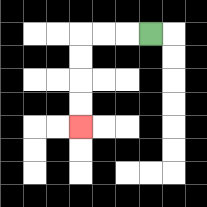{'start': '[6, 1]', 'end': '[3, 5]', 'path_directions': 'L,L,L,D,D,D,D', 'path_coordinates': '[[6, 1], [5, 1], [4, 1], [3, 1], [3, 2], [3, 3], [3, 4], [3, 5]]'}